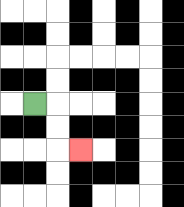{'start': '[1, 4]', 'end': '[3, 6]', 'path_directions': 'R,D,D,R', 'path_coordinates': '[[1, 4], [2, 4], [2, 5], [2, 6], [3, 6]]'}